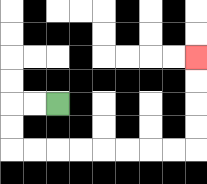{'start': '[2, 4]', 'end': '[8, 2]', 'path_directions': 'L,L,D,D,R,R,R,R,R,R,R,R,U,U,U,U', 'path_coordinates': '[[2, 4], [1, 4], [0, 4], [0, 5], [0, 6], [1, 6], [2, 6], [3, 6], [4, 6], [5, 6], [6, 6], [7, 6], [8, 6], [8, 5], [8, 4], [8, 3], [8, 2]]'}